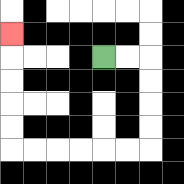{'start': '[4, 2]', 'end': '[0, 1]', 'path_directions': 'R,R,D,D,D,D,L,L,L,L,L,L,U,U,U,U,U', 'path_coordinates': '[[4, 2], [5, 2], [6, 2], [6, 3], [6, 4], [6, 5], [6, 6], [5, 6], [4, 6], [3, 6], [2, 6], [1, 6], [0, 6], [0, 5], [0, 4], [0, 3], [0, 2], [0, 1]]'}